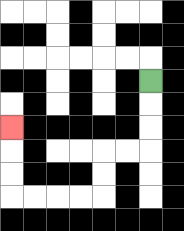{'start': '[6, 3]', 'end': '[0, 5]', 'path_directions': 'D,D,D,L,L,D,D,L,L,L,L,U,U,U', 'path_coordinates': '[[6, 3], [6, 4], [6, 5], [6, 6], [5, 6], [4, 6], [4, 7], [4, 8], [3, 8], [2, 8], [1, 8], [0, 8], [0, 7], [0, 6], [0, 5]]'}